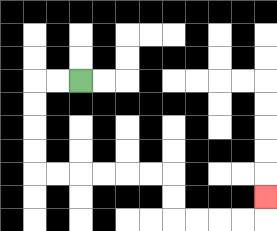{'start': '[3, 3]', 'end': '[11, 8]', 'path_directions': 'L,L,D,D,D,D,R,R,R,R,R,R,D,D,R,R,R,R,U', 'path_coordinates': '[[3, 3], [2, 3], [1, 3], [1, 4], [1, 5], [1, 6], [1, 7], [2, 7], [3, 7], [4, 7], [5, 7], [6, 7], [7, 7], [7, 8], [7, 9], [8, 9], [9, 9], [10, 9], [11, 9], [11, 8]]'}